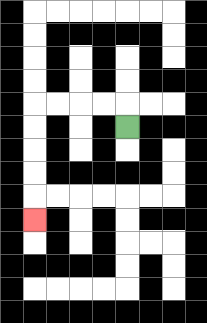{'start': '[5, 5]', 'end': '[1, 9]', 'path_directions': 'U,L,L,L,L,D,D,D,D,D', 'path_coordinates': '[[5, 5], [5, 4], [4, 4], [3, 4], [2, 4], [1, 4], [1, 5], [1, 6], [1, 7], [1, 8], [1, 9]]'}